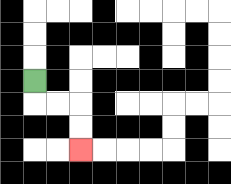{'start': '[1, 3]', 'end': '[3, 6]', 'path_directions': 'D,R,R,D,D', 'path_coordinates': '[[1, 3], [1, 4], [2, 4], [3, 4], [3, 5], [3, 6]]'}